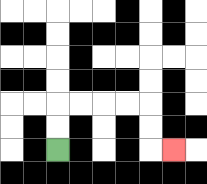{'start': '[2, 6]', 'end': '[7, 6]', 'path_directions': 'U,U,R,R,R,R,D,D,R', 'path_coordinates': '[[2, 6], [2, 5], [2, 4], [3, 4], [4, 4], [5, 4], [6, 4], [6, 5], [6, 6], [7, 6]]'}